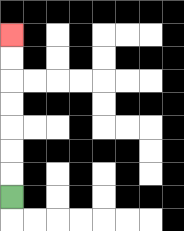{'start': '[0, 8]', 'end': '[0, 1]', 'path_directions': 'U,U,U,U,U,U,U', 'path_coordinates': '[[0, 8], [0, 7], [0, 6], [0, 5], [0, 4], [0, 3], [0, 2], [0, 1]]'}